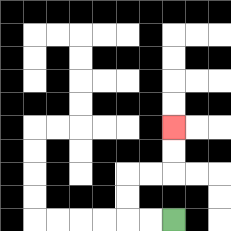{'start': '[7, 9]', 'end': '[7, 5]', 'path_directions': 'L,L,U,U,R,R,U,U', 'path_coordinates': '[[7, 9], [6, 9], [5, 9], [5, 8], [5, 7], [6, 7], [7, 7], [7, 6], [7, 5]]'}